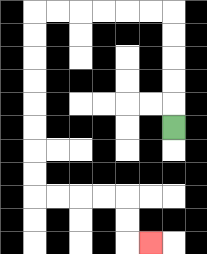{'start': '[7, 5]', 'end': '[6, 10]', 'path_directions': 'U,U,U,U,U,L,L,L,L,L,L,D,D,D,D,D,D,D,D,R,R,R,R,D,D,R', 'path_coordinates': '[[7, 5], [7, 4], [7, 3], [7, 2], [7, 1], [7, 0], [6, 0], [5, 0], [4, 0], [3, 0], [2, 0], [1, 0], [1, 1], [1, 2], [1, 3], [1, 4], [1, 5], [1, 6], [1, 7], [1, 8], [2, 8], [3, 8], [4, 8], [5, 8], [5, 9], [5, 10], [6, 10]]'}